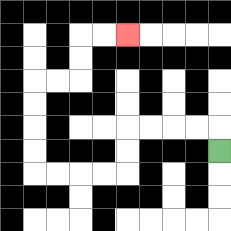{'start': '[9, 6]', 'end': '[5, 1]', 'path_directions': 'U,L,L,L,L,D,D,L,L,L,L,U,U,U,U,R,R,U,U,R,R', 'path_coordinates': '[[9, 6], [9, 5], [8, 5], [7, 5], [6, 5], [5, 5], [5, 6], [5, 7], [4, 7], [3, 7], [2, 7], [1, 7], [1, 6], [1, 5], [1, 4], [1, 3], [2, 3], [3, 3], [3, 2], [3, 1], [4, 1], [5, 1]]'}